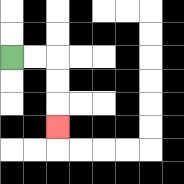{'start': '[0, 2]', 'end': '[2, 5]', 'path_directions': 'R,R,D,D,D', 'path_coordinates': '[[0, 2], [1, 2], [2, 2], [2, 3], [2, 4], [2, 5]]'}